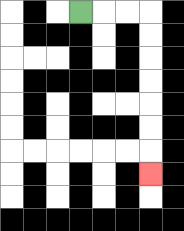{'start': '[3, 0]', 'end': '[6, 7]', 'path_directions': 'R,R,R,D,D,D,D,D,D,D', 'path_coordinates': '[[3, 0], [4, 0], [5, 0], [6, 0], [6, 1], [6, 2], [6, 3], [6, 4], [6, 5], [6, 6], [6, 7]]'}